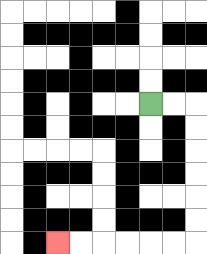{'start': '[6, 4]', 'end': '[2, 10]', 'path_directions': 'R,R,D,D,D,D,D,D,L,L,L,L,L,L', 'path_coordinates': '[[6, 4], [7, 4], [8, 4], [8, 5], [8, 6], [8, 7], [8, 8], [8, 9], [8, 10], [7, 10], [6, 10], [5, 10], [4, 10], [3, 10], [2, 10]]'}